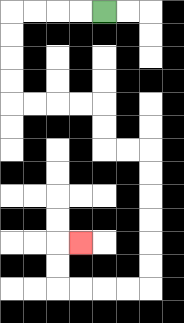{'start': '[4, 0]', 'end': '[3, 10]', 'path_directions': 'L,L,L,L,D,D,D,D,R,R,R,R,D,D,R,R,D,D,D,D,D,D,L,L,L,L,U,U,R', 'path_coordinates': '[[4, 0], [3, 0], [2, 0], [1, 0], [0, 0], [0, 1], [0, 2], [0, 3], [0, 4], [1, 4], [2, 4], [3, 4], [4, 4], [4, 5], [4, 6], [5, 6], [6, 6], [6, 7], [6, 8], [6, 9], [6, 10], [6, 11], [6, 12], [5, 12], [4, 12], [3, 12], [2, 12], [2, 11], [2, 10], [3, 10]]'}